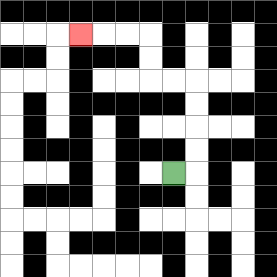{'start': '[7, 7]', 'end': '[3, 1]', 'path_directions': 'R,U,U,U,U,L,L,U,U,L,L,L', 'path_coordinates': '[[7, 7], [8, 7], [8, 6], [8, 5], [8, 4], [8, 3], [7, 3], [6, 3], [6, 2], [6, 1], [5, 1], [4, 1], [3, 1]]'}